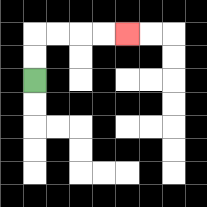{'start': '[1, 3]', 'end': '[5, 1]', 'path_directions': 'U,U,R,R,R,R', 'path_coordinates': '[[1, 3], [1, 2], [1, 1], [2, 1], [3, 1], [4, 1], [5, 1]]'}